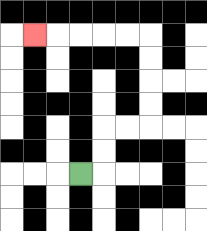{'start': '[3, 7]', 'end': '[1, 1]', 'path_directions': 'R,U,U,R,R,U,U,U,U,L,L,L,L,L', 'path_coordinates': '[[3, 7], [4, 7], [4, 6], [4, 5], [5, 5], [6, 5], [6, 4], [6, 3], [6, 2], [6, 1], [5, 1], [4, 1], [3, 1], [2, 1], [1, 1]]'}